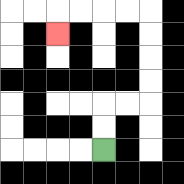{'start': '[4, 6]', 'end': '[2, 1]', 'path_directions': 'U,U,R,R,U,U,U,U,L,L,L,L,D', 'path_coordinates': '[[4, 6], [4, 5], [4, 4], [5, 4], [6, 4], [6, 3], [6, 2], [6, 1], [6, 0], [5, 0], [4, 0], [3, 0], [2, 0], [2, 1]]'}